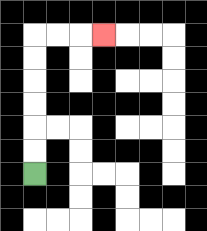{'start': '[1, 7]', 'end': '[4, 1]', 'path_directions': 'U,U,U,U,U,U,R,R,R', 'path_coordinates': '[[1, 7], [1, 6], [1, 5], [1, 4], [1, 3], [1, 2], [1, 1], [2, 1], [3, 1], [4, 1]]'}